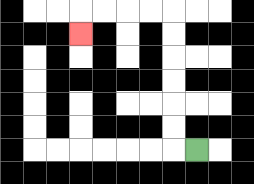{'start': '[8, 6]', 'end': '[3, 1]', 'path_directions': 'L,U,U,U,U,U,U,L,L,L,L,D', 'path_coordinates': '[[8, 6], [7, 6], [7, 5], [7, 4], [7, 3], [7, 2], [7, 1], [7, 0], [6, 0], [5, 0], [4, 0], [3, 0], [3, 1]]'}